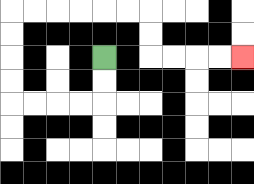{'start': '[4, 2]', 'end': '[10, 2]', 'path_directions': 'D,D,L,L,L,L,U,U,U,U,R,R,R,R,R,R,D,D,R,R,R,R', 'path_coordinates': '[[4, 2], [4, 3], [4, 4], [3, 4], [2, 4], [1, 4], [0, 4], [0, 3], [0, 2], [0, 1], [0, 0], [1, 0], [2, 0], [3, 0], [4, 0], [5, 0], [6, 0], [6, 1], [6, 2], [7, 2], [8, 2], [9, 2], [10, 2]]'}